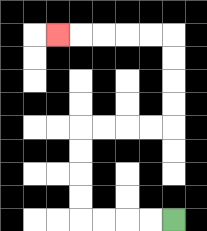{'start': '[7, 9]', 'end': '[2, 1]', 'path_directions': 'L,L,L,L,U,U,U,U,R,R,R,R,U,U,U,U,L,L,L,L,L', 'path_coordinates': '[[7, 9], [6, 9], [5, 9], [4, 9], [3, 9], [3, 8], [3, 7], [3, 6], [3, 5], [4, 5], [5, 5], [6, 5], [7, 5], [7, 4], [7, 3], [7, 2], [7, 1], [6, 1], [5, 1], [4, 1], [3, 1], [2, 1]]'}